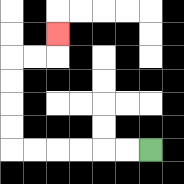{'start': '[6, 6]', 'end': '[2, 1]', 'path_directions': 'L,L,L,L,L,L,U,U,U,U,R,R,U', 'path_coordinates': '[[6, 6], [5, 6], [4, 6], [3, 6], [2, 6], [1, 6], [0, 6], [0, 5], [0, 4], [0, 3], [0, 2], [1, 2], [2, 2], [2, 1]]'}